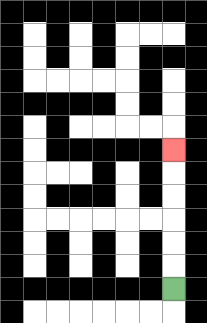{'start': '[7, 12]', 'end': '[7, 6]', 'path_directions': 'U,U,U,U,U,U', 'path_coordinates': '[[7, 12], [7, 11], [7, 10], [7, 9], [7, 8], [7, 7], [7, 6]]'}